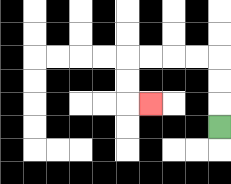{'start': '[9, 5]', 'end': '[6, 4]', 'path_directions': 'U,U,U,L,L,L,L,D,D,R', 'path_coordinates': '[[9, 5], [9, 4], [9, 3], [9, 2], [8, 2], [7, 2], [6, 2], [5, 2], [5, 3], [5, 4], [6, 4]]'}